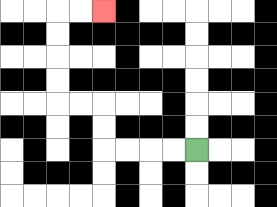{'start': '[8, 6]', 'end': '[4, 0]', 'path_directions': 'L,L,L,L,U,U,L,L,U,U,U,U,R,R', 'path_coordinates': '[[8, 6], [7, 6], [6, 6], [5, 6], [4, 6], [4, 5], [4, 4], [3, 4], [2, 4], [2, 3], [2, 2], [2, 1], [2, 0], [3, 0], [4, 0]]'}